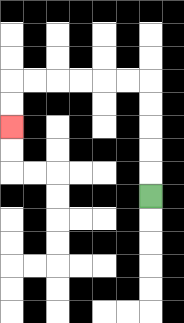{'start': '[6, 8]', 'end': '[0, 5]', 'path_directions': 'U,U,U,U,U,L,L,L,L,L,L,D,D', 'path_coordinates': '[[6, 8], [6, 7], [6, 6], [6, 5], [6, 4], [6, 3], [5, 3], [4, 3], [3, 3], [2, 3], [1, 3], [0, 3], [0, 4], [0, 5]]'}